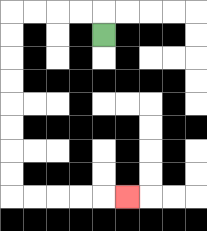{'start': '[4, 1]', 'end': '[5, 8]', 'path_directions': 'U,L,L,L,L,D,D,D,D,D,D,D,D,R,R,R,R,R', 'path_coordinates': '[[4, 1], [4, 0], [3, 0], [2, 0], [1, 0], [0, 0], [0, 1], [0, 2], [0, 3], [0, 4], [0, 5], [0, 6], [0, 7], [0, 8], [1, 8], [2, 8], [3, 8], [4, 8], [5, 8]]'}